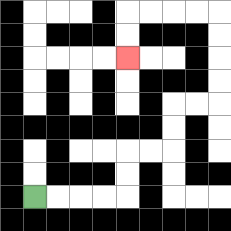{'start': '[1, 8]', 'end': '[5, 2]', 'path_directions': 'R,R,R,R,U,U,R,R,U,U,R,R,U,U,U,U,L,L,L,L,D,D', 'path_coordinates': '[[1, 8], [2, 8], [3, 8], [4, 8], [5, 8], [5, 7], [5, 6], [6, 6], [7, 6], [7, 5], [7, 4], [8, 4], [9, 4], [9, 3], [9, 2], [9, 1], [9, 0], [8, 0], [7, 0], [6, 0], [5, 0], [5, 1], [5, 2]]'}